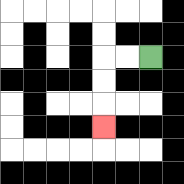{'start': '[6, 2]', 'end': '[4, 5]', 'path_directions': 'L,L,D,D,D', 'path_coordinates': '[[6, 2], [5, 2], [4, 2], [4, 3], [4, 4], [4, 5]]'}